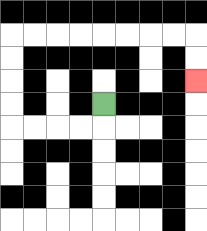{'start': '[4, 4]', 'end': '[8, 3]', 'path_directions': 'D,L,L,L,L,U,U,U,U,R,R,R,R,R,R,R,R,D,D', 'path_coordinates': '[[4, 4], [4, 5], [3, 5], [2, 5], [1, 5], [0, 5], [0, 4], [0, 3], [0, 2], [0, 1], [1, 1], [2, 1], [3, 1], [4, 1], [5, 1], [6, 1], [7, 1], [8, 1], [8, 2], [8, 3]]'}